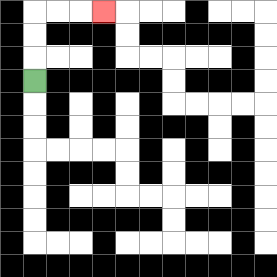{'start': '[1, 3]', 'end': '[4, 0]', 'path_directions': 'U,U,U,R,R,R', 'path_coordinates': '[[1, 3], [1, 2], [1, 1], [1, 0], [2, 0], [3, 0], [4, 0]]'}